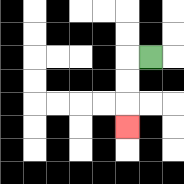{'start': '[6, 2]', 'end': '[5, 5]', 'path_directions': 'L,D,D,D', 'path_coordinates': '[[6, 2], [5, 2], [5, 3], [5, 4], [5, 5]]'}